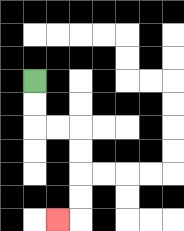{'start': '[1, 3]', 'end': '[2, 9]', 'path_directions': 'D,D,R,R,D,D,D,D,L', 'path_coordinates': '[[1, 3], [1, 4], [1, 5], [2, 5], [3, 5], [3, 6], [3, 7], [3, 8], [3, 9], [2, 9]]'}